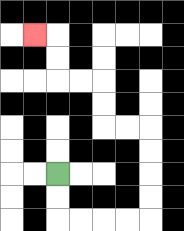{'start': '[2, 7]', 'end': '[1, 1]', 'path_directions': 'D,D,R,R,R,R,U,U,U,U,L,L,U,U,L,L,U,U,L', 'path_coordinates': '[[2, 7], [2, 8], [2, 9], [3, 9], [4, 9], [5, 9], [6, 9], [6, 8], [6, 7], [6, 6], [6, 5], [5, 5], [4, 5], [4, 4], [4, 3], [3, 3], [2, 3], [2, 2], [2, 1], [1, 1]]'}